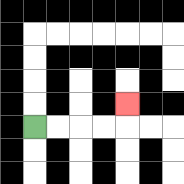{'start': '[1, 5]', 'end': '[5, 4]', 'path_directions': 'R,R,R,R,U', 'path_coordinates': '[[1, 5], [2, 5], [3, 5], [4, 5], [5, 5], [5, 4]]'}